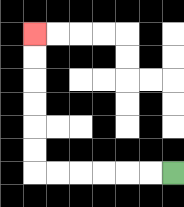{'start': '[7, 7]', 'end': '[1, 1]', 'path_directions': 'L,L,L,L,L,L,U,U,U,U,U,U', 'path_coordinates': '[[7, 7], [6, 7], [5, 7], [4, 7], [3, 7], [2, 7], [1, 7], [1, 6], [1, 5], [1, 4], [1, 3], [1, 2], [1, 1]]'}